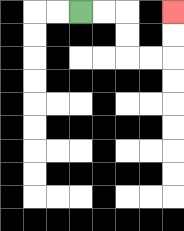{'start': '[3, 0]', 'end': '[7, 0]', 'path_directions': 'R,R,D,D,R,R,U,U', 'path_coordinates': '[[3, 0], [4, 0], [5, 0], [5, 1], [5, 2], [6, 2], [7, 2], [7, 1], [7, 0]]'}